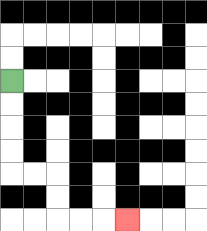{'start': '[0, 3]', 'end': '[5, 9]', 'path_directions': 'D,D,D,D,R,R,D,D,R,R,R', 'path_coordinates': '[[0, 3], [0, 4], [0, 5], [0, 6], [0, 7], [1, 7], [2, 7], [2, 8], [2, 9], [3, 9], [4, 9], [5, 9]]'}